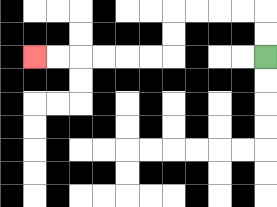{'start': '[11, 2]', 'end': '[1, 2]', 'path_directions': 'U,U,L,L,L,L,D,D,L,L,L,L,L,L', 'path_coordinates': '[[11, 2], [11, 1], [11, 0], [10, 0], [9, 0], [8, 0], [7, 0], [7, 1], [7, 2], [6, 2], [5, 2], [4, 2], [3, 2], [2, 2], [1, 2]]'}